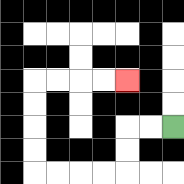{'start': '[7, 5]', 'end': '[5, 3]', 'path_directions': 'L,L,D,D,L,L,L,L,U,U,U,U,R,R,R,R', 'path_coordinates': '[[7, 5], [6, 5], [5, 5], [5, 6], [5, 7], [4, 7], [3, 7], [2, 7], [1, 7], [1, 6], [1, 5], [1, 4], [1, 3], [2, 3], [3, 3], [4, 3], [5, 3]]'}